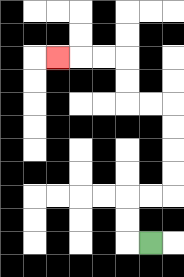{'start': '[6, 10]', 'end': '[2, 2]', 'path_directions': 'L,U,U,R,R,U,U,U,U,L,L,U,U,L,L,L', 'path_coordinates': '[[6, 10], [5, 10], [5, 9], [5, 8], [6, 8], [7, 8], [7, 7], [7, 6], [7, 5], [7, 4], [6, 4], [5, 4], [5, 3], [5, 2], [4, 2], [3, 2], [2, 2]]'}